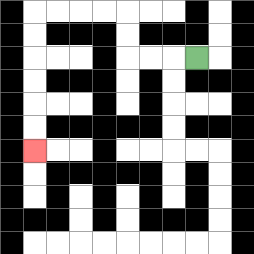{'start': '[8, 2]', 'end': '[1, 6]', 'path_directions': 'L,L,L,U,U,L,L,L,L,D,D,D,D,D,D', 'path_coordinates': '[[8, 2], [7, 2], [6, 2], [5, 2], [5, 1], [5, 0], [4, 0], [3, 0], [2, 0], [1, 0], [1, 1], [1, 2], [1, 3], [1, 4], [1, 5], [1, 6]]'}